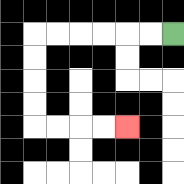{'start': '[7, 1]', 'end': '[5, 5]', 'path_directions': 'L,L,L,L,L,L,D,D,D,D,R,R,R,R', 'path_coordinates': '[[7, 1], [6, 1], [5, 1], [4, 1], [3, 1], [2, 1], [1, 1], [1, 2], [1, 3], [1, 4], [1, 5], [2, 5], [3, 5], [4, 5], [5, 5]]'}